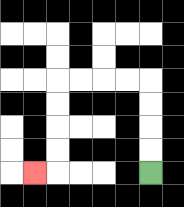{'start': '[6, 7]', 'end': '[1, 7]', 'path_directions': 'U,U,U,U,L,L,L,L,D,D,D,D,L', 'path_coordinates': '[[6, 7], [6, 6], [6, 5], [6, 4], [6, 3], [5, 3], [4, 3], [3, 3], [2, 3], [2, 4], [2, 5], [2, 6], [2, 7], [1, 7]]'}